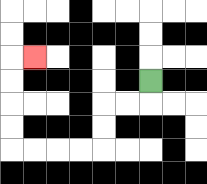{'start': '[6, 3]', 'end': '[1, 2]', 'path_directions': 'D,L,L,D,D,L,L,L,L,U,U,U,U,R', 'path_coordinates': '[[6, 3], [6, 4], [5, 4], [4, 4], [4, 5], [4, 6], [3, 6], [2, 6], [1, 6], [0, 6], [0, 5], [0, 4], [0, 3], [0, 2], [1, 2]]'}